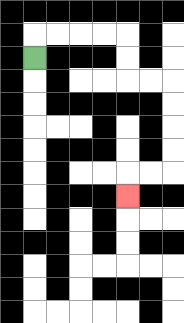{'start': '[1, 2]', 'end': '[5, 8]', 'path_directions': 'U,R,R,R,R,D,D,R,R,D,D,D,D,L,L,D', 'path_coordinates': '[[1, 2], [1, 1], [2, 1], [3, 1], [4, 1], [5, 1], [5, 2], [5, 3], [6, 3], [7, 3], [7, 4], [7, 5], [7, 6], [7, 7], [6, 7], [5, 7], [5, 8]]'}